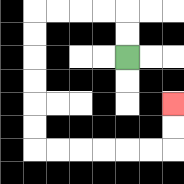{'start': '[5, 2]', 'end': '[7, 4]', 'path_directions': 'U,U,L,L,L,L,D,D,D,D,D,D,R,R,R,R,R,R,U,U', 'path_coordinates': '[[5, 2], [5, 1], [5, 0], [4, 0], [3, 0], [2, 0], [1, 0], [1, 1], [1, 2], [1, 3], [1, 4], [1, 5], [1, 6], [2, 6], [3, 6], [4, 6], [5, 6], [6, 6], [7, 6], [7, 5], [7, 4]]'}